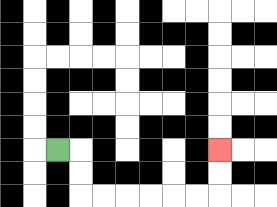{'start': '[2, 6]', 'end': '[9, 6]', 'path_directions': 'R,D,D,R,R,R,R,R,R,U,U', 'path_coordinates': '[[2, 6], [3, 6], [3, 7], [3, 8], [4, 8], [5, 8], [6, 8], [7, 8], [8, 8], [9, 8], [9, 7], [9, 6]]'}